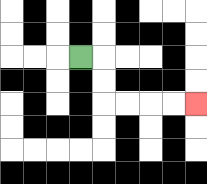{'start': '[3, 2]', 'end': '[8, 4]', 'path_directions': 'R,D,D,R,R,R,R', 'path_coordinates': '[[3, 2], [4, 2], [4, 3], [4, 4], [5, 4], [6, 4], [7, 4], [8, 4]]'}